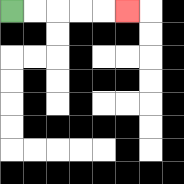{'start': '[0, 0]', 'end': '[5, 0]', 'path_directions': 'R,R,R,R,R', 'path_coordinates': '[[0, 0], [1, 0], [2, 0], [3, 0], [4, 0], [5, 0]]'}